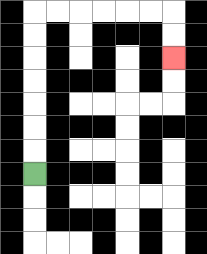{'start': '[1, 7]', 'end': '[7, 2]', 'path_directions': 'U,U,U,U,U,U,U,R,R,R,R,R,R,D,D', 'path_coordinates': '[[1, 7], [1, 6], [1, 5], [1, 4], [1, 3], [1, 2], [1, 1], [1, 0], [2, 0], [3, 0], [4, 0], [5, 0], [6, 0], [7, 0], [7, 1], [7, 2]]'}